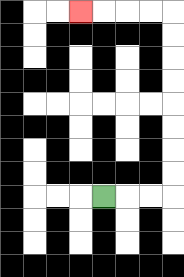{'start': '[4, 8]', 'end': '[3, 0]', 'path_directions': 'R,R,R,U,U,U,U,U,U,U,U,L,L,L,L', 'path_coordinates': '[[4, 8], [5, 8], [6, 8], [7, 8], [7, 7], [7, 6], [7, 5], [7, 4], [7, 3], [7, 2], [7, 1], [7, 0], [6, 0], [5, 0], [4, 0], [3, 0]]'}